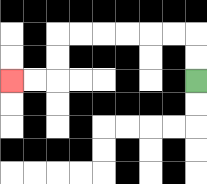{'start': '[8, 3]', 'end': '[0, 3]', 'path_directions': 'U,U,L,L,L,L,L,L,D,D,L,L', 'path_coordinates': '[[8, 3], [8, 2], [8, 1], [7, 1], [6, 1], [5, 1], [4, 1], [3, 1], [2, 1], [2, 2], [2, 3], [1, 3], [0, 3]]'}